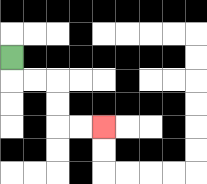{'start': '[0, 2]', 'end': '[4, 5]', 'path_directions': 'D,R,R,D,D,R,R', 'path_coordinates': '[[0, 2], [0, 3], [1, 3], [2, 3], [2, 4], [2, 5], [3, 5], [4, 5]]'}